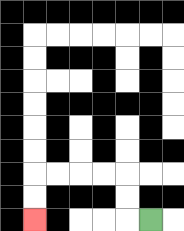{'start': '[6, 9]', 'end': '[1, 9]', 'path_directions': 'L,U,U,L,L,L,L,D,D', 'path_coordinates': '[[6, 9], [5, 9], [5, 8], [5, 7], [4, 7], [3, 7], [2, 7], [1, 7], [1, 8], [1, 9]]'}